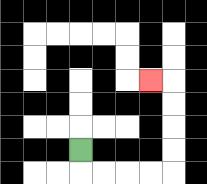{'start': '[3, 6]', 'end': '[6, 3]', 'path_directions': 'D,R,R,R,R,U,U,U,U,L', 'path_coordinates': '[[3, 6], [3, 7], [4, 7], [5, 7], [6, 7], [7, 7], [7, 6], [7, 5], [7, 4], [7, 3], [6, 3]]'}